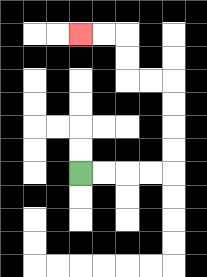{'start': '[3, 7]', 'end': '[3, 1]', 'path_directions': 'R,R,R,R,U,U,U,U,L,L,U,U,L,L', 'path_coordinates': '[[3, 7], [4, 7], [5, 7], [6, 7], [7, 7], [7, 6], [7, 5], [7, 4], [7, 3], [6, 3], [5, 3], [5, 2], [5, 1], [4, 1], [3, 1]]'}